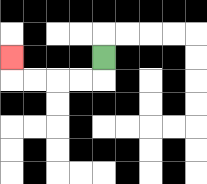{'start': '[4, 2]', 'end': '[0, 2]', 'path_directions': 'D,L,L,L,L,U', 'path_coordinates': '[[4, 2], [4, 3], [3, 3], [2, 3], [1, 3], [0, 3], [0, 2]]'}